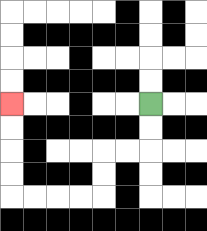{'start': '[6, 4]', 'end': '[0, 4]', 'path_directions': 'D,D,L,L,D,D,L,L,L,L,U,U,U,U', 'path_coordinates': '[[6, 4], [6, 5], [6, 6], [5, 6], [4, 6], [4, 7], [4, 8], [3, 8], [2, 8], [1, 8], [0, 8], [0, 7], [0, 6], [0, 5], [0, 4]]'}